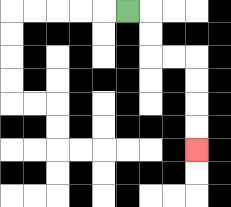{'start': '[5, 0]', 'end': '[8, 6]', 'path_directions': 'R,D,D,R,R,D,D,D,D', 'path_coordinates': '[[5, 0], [6, 0], [6, 1], [6, 2], [7, 2], [8, 2], [8, 3], [8, 4], [8, 5], [8, 6]]'}